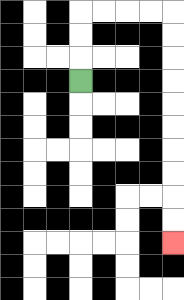{'start': '[3, 3]', 'end': '[7, 10]', 'path_directions': 'U,U,U,R,R,R,R,D,D,D,D,D,D,D,D,D,D', 'path_coordinates': '[[3, 3], [3, 2], [3, 1], [3, 0], [4, 0], [5, 0], [6, 0], [7, 0], [7, 1], [7, 2], [7, 3], [7, 4], [7, 5], [7, 6], [7, 7], [7, 8], [7, 9], [7, 10]]'}